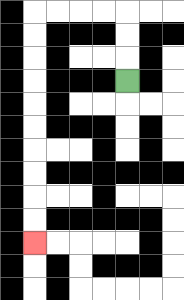{'start': '[5, 3]', 'end': '[1, 10]', 'path_directions': 'U,U,U,L,L,L,L,D,D,D,D,D,D,D,D,D,D', 'path_coordinates': '[[5, 3], [5, 2], [5, 1], [5, 0], [4, 0], [3, 0], [2, 0], [1, 0], [1, 1], [1, 2], [1, 3], [1, 4], [1, 5], [1, 6], [1, 7], [1, 8], [1, 9], [1, 10]]'}